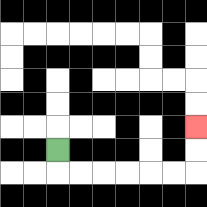{'start': '[2, 6]', 'end': '[8, 5]', 'path_directions': 'D,R,R,R,R,R,R,U,U', 'path_coordinates': '[[2, 6], [2, 7], [3, 7], [4, 7], [5, 7], [6, 7], [7, 7], [8, 7], [8, 6], [8, 5]]'}